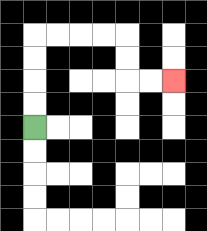{'start': '[1, 5]', 'end': '[7, 3]', 'path_directions': 'U,U,U,U,R,R,R,R,D,D,R,R', 'path_coordinates': '[[1, 5], [1, 4], [1, 3], [1, 2], [1, 1], [2, 1], [3, 1], [4, 1], [5, 1], [5, 2], [5, 3], [6, 3], [7, 3]]'}